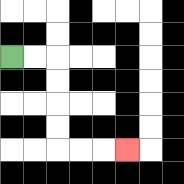{'start': '[0, 2]', 'end': '[5, 6]', 'path_directions': 'R,R,D,D,D,D,R,R,R', 'path_coordinates': '[[0, 2], [1, 2], [2, 2], [2, 3], [2, 4], [2, 5], [2, 6], [3, 6], [4, 6], [5, 6]]'}